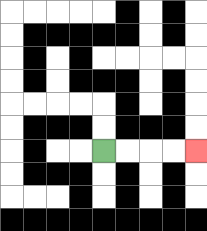{'start': '[4, 6]', 'end': '[8, 6]', 'path_directions': 'R,R,R,R', 'path_coordinates': '[[4, 6], [5, 6], [6, 6], [7, 6], [8, 6]]'}